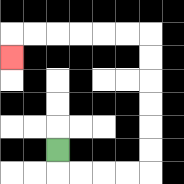{'start': '[2, 6]', 'end': '[0, 2]', 'path_directions': 'D,R,R,R,R,U,U,U,U,U,U,L,L,L,L,L,L,D', 'path_coordinates': '[[2, 6], [2, 7], [3, 7], [4, 7], [5, 7], [6, 7], [6, 6], [6, 5], [6, 4], [6, 3], [6, 2], [6, 1], [5, 1], [4, 1], [3, 1], [2, 1], [1, 1], [0, 1], [0, 2]]'}